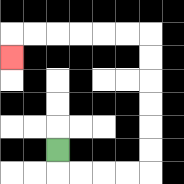{'start': '[2, 6]', 'end': '[0, 2]', 'path_directions': 'D,R,R,R,R,U,U,U,U,U,U,L,L,L,L,L,L,D', 'path_coordinates': '[[2, 6], [2, 7], [3, 7], [4, 7], [5, 7], [6, 7], [6, 6], [6, 5], [6, 4], [6, 3], [6, 2], [6, 1], [5, 1], [4, 1], [3, 1], [2, 1], [1, 1], [0, 1], [0, 2]]'}